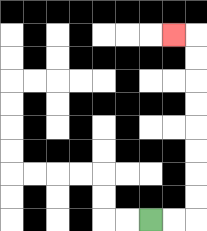{'start': '[6, 9]', 'end': '[7, 1]', 'path_directions': 'R,R,U,U,U,U,U,U,U,U,L', 'path_coordinates': '[[6, 9], [7, 9], [8, 9], [8, 8], [8, 7], [8, 6], [8, 5], [8, 4], [8, 3], [8, 2], [8, 1], [7, 1]]'}